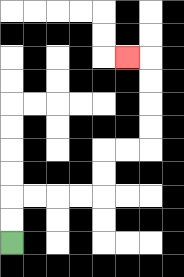{'start': '[0, 10]', 'end': '[5, 2]', 'path_directions': 'U,U,R,R,R,R,U,U,R,R,U,U,U,U,L', 'path_coordinates': '[[0, 10], [0, 9], [0, 8], [1, 8], [2, 8], [3, 8], [4, 8], [4, 7], [4, 6], [5, 6], [6, 6], [6, 5], [6, 4], [6, 3], [6, 2], [5, 2]]'}